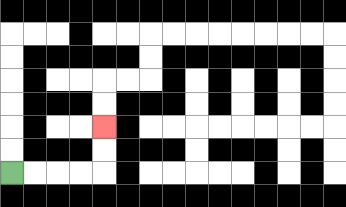{'start': '[0, 7]', 'end': '[4, 5]', 'path_directions': 'R,R,R,R,U,U', 'path_coordinates': '[[0, 7], [1, 7], [2, 7], [3, 7], [4, 7], [4, 6], [4, 5]]'}